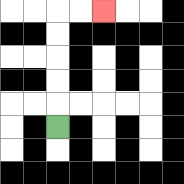{'start': '[2, 5]', 'end': '[4, 0]', 'path_directions': 'U,U,U,U,U,R,R', 'path_coordinates': '[[2, 5], [2, 4], [2, 3], [2, 2], [2, 1], [2, 0], [3, 0], [4, 0]]'}